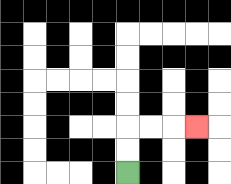{'start': '[5, 7]', 'end': '[8, 5]', 'path_directions': 'U,U,R,R,R', 'path_coordinates': '[[5, 7], [5, 6], [5, 5], [6, 5], [7, 5], [8, 5]]'}